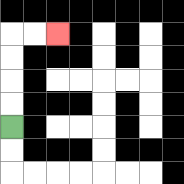{'start': '[0, 5]', 'end': '[2, 1]', 'path_directions': 'U,U,U,U,R,R', 'path_coordinates': '[[0, 5], [0, 4], [0, 3], [0, 2], [0, 1], [1, 1], [2, 1]]'}